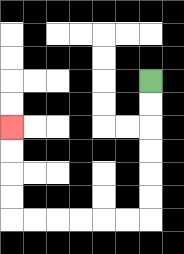{'start': '[6, 3]', 'end': '[0, 5]', 'path_directions': 'D,D,D,D,D,D,L,L,L,L,L,L,U,U,U,U', 'path_coordinates': '[[6, 3], [6, 4], [6, 5], [6, 6], [6, 7], [6, 8], [6, 9], [5, 9], [4, 9], [3, 9], [2, 9], [1, 9], [0, 9], [0, 8], [0, 7], [0, 6], [0, 5]]'}